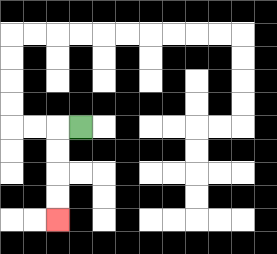{'start': '[3, 5]', 'end': '[2, 9]', 'path_directions': 'L,D,D,D,D', 'path_coordinates': '[[3, 5], [2, 5], [2, 6], [2, 7], [2, 8], [2, 9]]'}